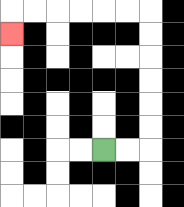{'start': '[4, 6]', 'end': '[0, 1]', 'path_directions': 'R,R,U,U,U,U,U,U,L,L,L,L,L,L,D', 'path_coordinates': '[[4, 6], [5, 6], [6, 6], [6, 5], [6, 4], [6, 3], [6, 2], [6, 1], [6, 0], [5, 0], [4, 0], [3, 0], [2, 0], [1, 0], [0, 0], [0, 1]]'}